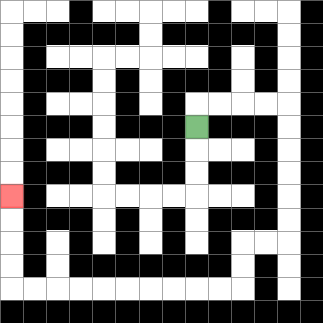{'start': '[8, 5]', 'end': '[0, 8]', 'path_directions': 'U,R,R,R,R,D,D,D,D,D,D,L,L,D,D,L,L,L,L,L,L,L,L,L,L,U,U,U,U', 'path_coordinates': '[[8, 5], [8, 4], [9, 4], [10, 4], [11, 4], [12, 4], [12, 5], [12, 6], [12, 7], [12, 8], [12, 9], [12, 10], [11, 10], [10, 10], [10, 11], [10, 12], [9, 12], [8, 12], [7, 12], [6, 12], [5, 12], [4, 12], [3, 12], [2, 12], [1, 12], [0, 12], [0, 11], [0, 10], [0, 9], [0, 8]]'}